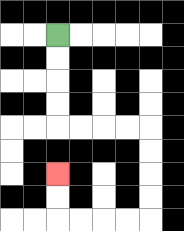{'start': '[2, 1]', 'end': '[2, 7]', 'path_directions': 'D,D,D,D,R,R,R,R,D,D,D,D,L,L,L,L,U,U', 'path_coordinates': '[[2, 1], [2, 2], [2, 3], [2, 4], [2, 5], [3, 5], [4, 5], [5, 5], [6, 5], [6, 6], [6, 7], [6, 8], [6, 9], [5, 9], [4, 9], [3, 9], [2, 9], [2, 8], [2, 7]]'}